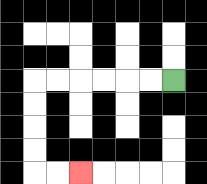{'start': '[7, 3]', 'end': '[3, 7]', 'path_directions': 'L,L,L,L,L,L,D,D,D,D,R,R', 'path_coordinates': '[[7, 3], [6, 3], [5, 3], [4, 3], [3, 3], [2, 3], [1, 3], [1, 4], [1, 5], [1, 6], [1, 7], [2, 7], [3, 7]]'}